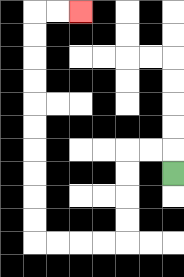{'start': '[7, 7]', 'end': '[3, 0]', 'path_directions': 'U,L,L,D,D,D,D,L,L,L,L,U,U,U,U,U,U,U,U,U,U,R,R', 'path_coordinates': '[[7, 7], [7, 6], [6, 6], [5, 6], [5, 7], [5, 8], [5, 9], [5, 10], [4, 10], [3, 10], [2, 10], [1, 10], [1, 9], [1, 8], [1, 7], [1, 6], [1, 5], [1, 4], [1, 3], [1, 2], [1, 1], [1, 0], [2, 0], [3, 0]]'}